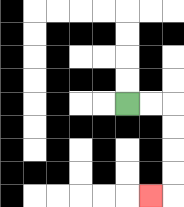{'start': '[5, 4]', 'end': '[6, 8]', 'path_directions': 'R,R,D,D,D,D,L', 'path_coordinates': '[[5, 4], [6, 4], [7, 4], [7, 5], [7, 6], [7, 7], [7, 8], [6, 8]]'}